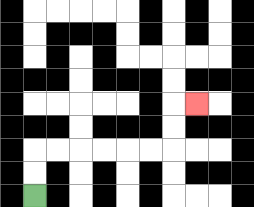{'start': '[1, 8]', 'end': '[8, 4]', 'path_directions': 'U,U,R,R,R,R,R,R,U,U,R', 'path_coordinates': '[[1, 8], [1, 7], [1, 6], [2, 6], [3, 6], [4, 6], [5, 6], [6, 6], [7, 6], [7, 5], [7, 4], [8, 4]]'}